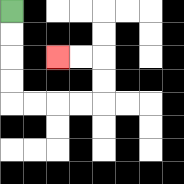{'start': '[0, 0]', 'end': '[2, 2]', 'path_directions': 'D,D,D,D,R,R,R,R,U,U,L,L', 'path_coordinates': '[[0, 0], [0, 1], [0, 2], [0, 3], [0, 4], [1, 4], [2, 4], [3, 4], [4, 4], [4, 3], [4, 2], [3, 2], [2, 2]]'}